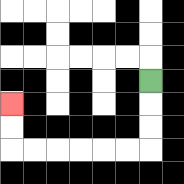{'start': '[6, 3]', 'end': '[0, 4]', 'path_directions': 'D,D,D,L,L,L,L,L,L,U,U', 'path_coordinates': '[[6, 3], [6, 4], [6, 5], [6, 6], [5, 6], [4, 6], [3, 6], [2, 6], [1, 6], [0, 6], [0, 5], [0, 4]]'}